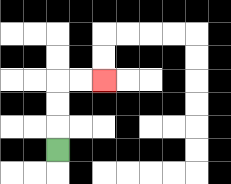{'start': '[2, 6]', 'end': '[4, 3]', 'path_directions': 'U,U,U,R,R', 'path_coordinates': '[[2, 6], [2, 5], [2, 4], [2, 3], [3, 3], [4, 3]]'}